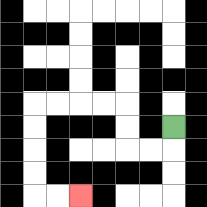{'start': '[7, 5]', 'end': '[3, 8]', 'path_directions': 'D,L,L,U,U,L,L,L,L,D,D,D,D,R,R', 'path_coordinates': '[[7, 5], [7, 6], [6, 6], [5, 6], [5, 5], [5, 4], [4, 4], [3, 4], [2, 4], [1, 4], [1, 5], [1, 6], [1, 7], [1, 8], [2, 8], [3, 8]]'}